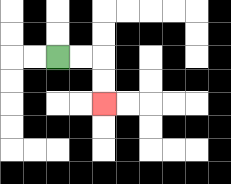{'start': '[2, 2]', 'end': '[4, 4]', 'path_directions': 'R,R,D,D', 'path_coordinates': '[[2, 2], [3, 2], [4, 2], [4, 3], [4, 4]]'}